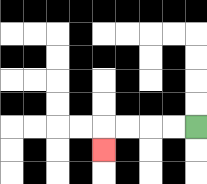{'start': '[8, 5]', 'end': '[4, 6]', 'path_directions': 'L,L,L,L,D', 'path_coordinates': '[[8, 5], [7, 5], [6, 5], [5, 5], [4, 5], [4, 6]]'}